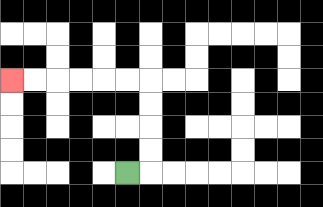{'start': '[5, 7]', 'end': '[0, 3]', 'path_directions': 'R,U,U,U,U,L,L,L,L,L,L', 'path_coordinates': '[[5, 7], [6, 7], [6, 6], [6, 5], [6, 4], [6, 3], [5, 3], [4, 3], [3, 3], [2, 3], [1, 3], [0, 3]]'}